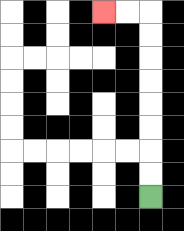{'start': '[6, 8]', 'end': '[4, 0]', 'path_directions': 'U,U,U,U,U,U,U,U,L,L', 'path_coordinates': '[[6, 8], [6, 7], [6, 6], [6, 5], [6, 4], [6, 3], [6, 2], [6, 1], [6, 0], [5, 0], [4, 0]]'}